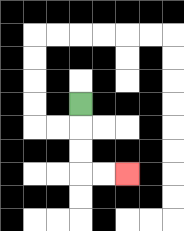{'start': '[3, 4]', 'end': '[5, 7]', 'path_directions': 'D,D,D,R,R', 'path_coordinates': '[[3, 4], [3, 5], [3, 6], [3, 7], [4, 7], [5, 7]]'}